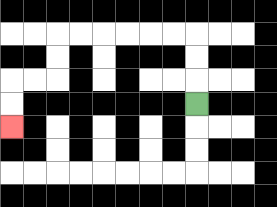{'start': '[8, 4]', 'end': '[0, 5]', 'path_directions': 'U,U,U,L,L,L,L,L,L,D,D,L,L,D,D', 'path_coordinates': '[[8, 4], [8, 3], [8, 2], [8, 1], [7, 1], [6, 1], [5, 1], [4, 1], [3, 1], [2, 1], [2, 2], [2, 3], [1, 3], [0, 3], [0, 4], [0, 5]]'}